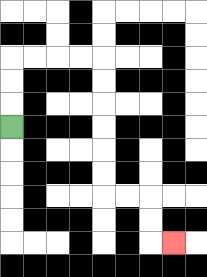{'start': '[0, 5]', 'end': '[7, 10]', 'path_directions': 'U,U,U,R,R,R,R,D,D,D,D,D,D,R,R,D,D,R', 'path_coordinates': '[[0, 5], [0, 4], [0, 3], [0, 2], [1, 2], [2, 2], [3, 2], [4, 2], [4, 3], [4, 4], [4, 5], [4, 6], [4, 7], [4, 8], [5, 8], [6, 8], [6, 9], [6, 10], [7, 10]]'}